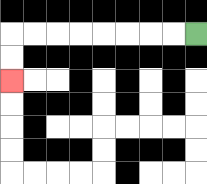{'start': '[8, 1]', 'end': '[0, 3]', 'path_directions': 'L,L,L,L,L,L,L,L,D,D', 'path_coordinates': '[[8, 1], [7, 1], [6, 1], [5, 1], [4, 1], [3, 1], [2, 1], [1, 1], [0, 1], [0, 2], [0, 3]]'}